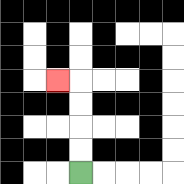{'start': '[3, 7]', 'end': '[2, 3]', 'path_directions': 'U,U,U,U,L', 'path_coordinates': '[[3, 7], [3, 6], [3, 5], [3, 4], [3, 3], [2, 3]]'}